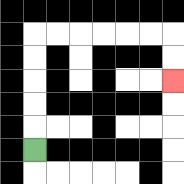{'start': '[1, 6]', 'end': '[7, 3]', 'path_directions': 'U,U,U,U,U,R,R,R,R,R,R,D,D', 'path_coordinates': '[[1, 6], [1, 5], [1, 4], [1, 3], [1, 2], [1, 1], [2, 1], [3, 1], [4, 1], [5, 1], [6, 1], [7, 1], [7, 2], [7, 3]]'}